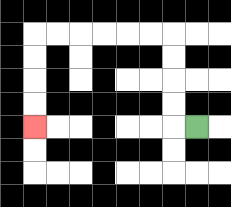{'start': '[8, 5]', 'end': '[1, 5]', 'path_directions': 'L,U,U,U,U,L,L,L,L,L,L,D,D,D,D', 'path_coordinates': '[[8, 5], [7, 5], [7, 4], [7, 3], [7, 2], [7, 1], [6, 1], [5, 1], [4, 1], [3, 1], [2, 1], [1, 1], [1, 2], [1, 3], [1, 4], [1, 5]]'}